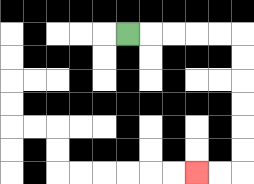{'start': '[5, 1]', 'end': '[8, 7]', 'path_directions': 'R,R,R,R,R,D,D,D,D,D,D,L,L', 'path_coordinates': '[[5, 1], [6, 1], [7, 1], [8, 1], [9, 1], [10, 1], [10, 2], [10, 3], [10, 4], [10, 5], [10, 6], [10, 7], [9, 7], [8, 7]]'}